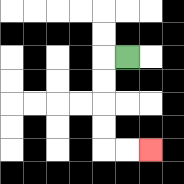{'start': '[5, 2]', 'end': '[6, 6]', 'path_directions': 'L,D,D,D,D,R,R', 'path_coordinates': '[[5, 2], [4, 2], [4, 3], [4, 4], [4, 5], [4, 6], [5, 6], [6, 6]]'}